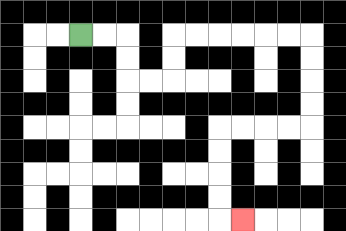{'start': '[3, 1]', 'end': '[10, 9]', 'path_directions': 'R,R,D,D,R,R,U,U,R,R,R,R,R,R,D,D,D,D,L,L,L,L,D,D,D,D,R', 'path_coordinates': '[[3, 1], [4, 1], [5, 1], [5, 2], [5, 3], [6, 3], [7, 3], [7, 2], [7, 1], [8, 1], [9, 1], [10, 1], [11, 1], [12, 1], [13, 1], [13, 2], [13, 3], [13, 4], [13, 5], [12, 5], [11, 5], [10, 5], [9, 5], [9, 6], [9, 7], [9, 8], [9, 9], [10, 9]]'}